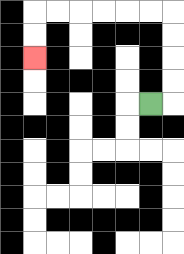{'start': '[6, 4]', 'end': '[1, 2]', 'path_directions': 'R,U,U,U,U,L,L,L,L,L,L,D,D', 'path_coordinates': '[[6, 4], [7, 4], [7, 3], [7, 2], [7, 1], [7, 0], [6, 0], [5, 0], [4, 0], [3, 0], [2, 0], [1, 0], [1, 1], [1, 2]]'}